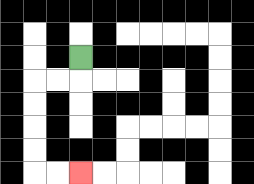{'start': '[3, 2]', 'end': '[3, 7]', 'path_directions': 'D,L,L,D,D,D,D,R,R', 'path_coordinates': '[[3, 2], [3, 3], [2, 3], [1, 3], [1, 4], [1, 5], [1, 6], [1, 7], [2, 7], [3, 7]]'}